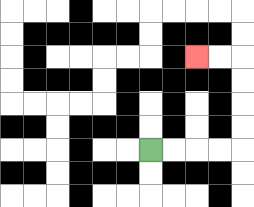{'start': '[6, 6]', 'end': '[8, 2]', 'path_directions': 'R,R,R,R,U,U,U,U,L,L', 'path_coordinates': '[[6, 6], [7, 6], [8, 6], [9, 6], [10, 6], [10, 5], [10, 4], [10, 3], [10, 2], [9, 2], [8, 2]]'}